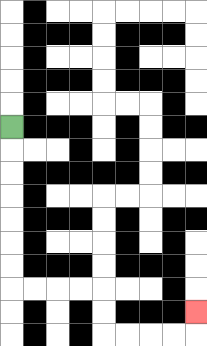{'start': '[0, 5]', 'end': '[8, 13]', 'path_directions': 'D,D,D,D,D,D,D,R,R,R,R,D,D,R,R,R,R,U', 'path_coordinates': '[[0, 5], [0, 6], [0, 7], [0, 8], [0, 9], [0, 10], [0, 11], [0, 12], [1, 12], [2, 12], [3, 12], [4, 12], [4, 13], [4, 14], [5, 14], [6, 14], [7, 14], [8, 14], [8, 13]]'}